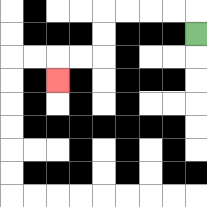{'start': '[8, 1]', 'end': '[2, 3]', 'path_directions': 'U,L,L,L,L,D,D,L,L,D', 'path_coordinates': '[[8, 1], [8, 0], [7, 0], [6, 0], [5, 0], [4, 0], [4, 1], [4, 2], [3, 2], [2, 2], [2, 3]]'}